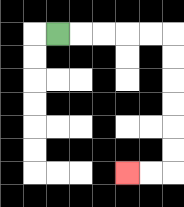{'start': '[2, 1]', 'end': '[5, 7]', 'path_directions': 'R,R,R,R,R,D,D,D,D,D,D,L,L', 'path_coordinates': '[[2, 1], [3, 1], [4, 1], [5, 1], [6, 1], [7, 1], [7, 2], [7, 3], [7, 4], [7, 5], [7, 6], [7, 7], [6, 7], [5, 7]]'}